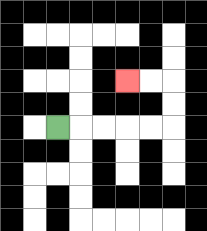{'start': '[2, 5]', 'end': '[5, 3]', 'path_directions': 'R,R,R,R,R,U,U,L,L', 'path_coordinates': '[[2, 5], [3, 5], [4, 5], [5, 5], [6, 5], [7, 5], [7, 4], [7, 3], [6, 3], [5, 3]]'}